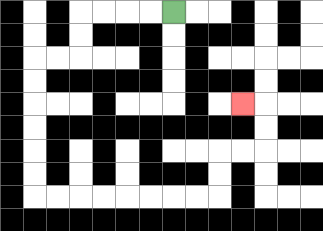{'start': '[7, 0]', 'end': '[10, 4]', 'path_directions': 'L,L,L,L,D,D,L,L,D,D,D,D,D,D,R,R,R,R,R,R,R,R,U,U,R,R,U,U,L', 'path_coordinates': '[[7, 0], [6, 0], [5, 0], [4, 0], [3, 0], [3, 1], [3, 2], [2, 2], [1, 2], [1, 3], [1, 4], [1, 5], [1, 6], [1, 7], [1, 8], [2, 8], [3, 8], [4, 8], [5, 8], [6, 8], [7, 8], [8, 8], [9, 8], [9, 7], [9, 6], [10, 6], [11, 6], [11, 5], [11, 4], [10, 4]]'}